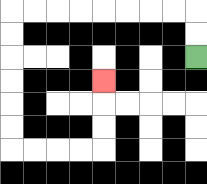{'start': '[8, 2]', 'end': '[4, 3]', 'path_directions': 'U,U,L,L,L,L,L,L,L,L,D,D,D,D,D,D,R,R,R,R,U,U,U', 'path_coordinates': '[[8, 2], [8, 1], [8, 0], [7, 0], [6, 0], [5, 0], [4, 0], [3, 0], [2, 0], [1, 0], [0, 0], [0, 1], [0, 2], [0, 3], [0, 4], [0, 5], [0, 6], [1, 6], [2, 6], [3, 6], [4, 6], [4, 5], [4, 4], [4, 3]]'}